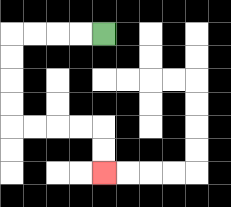{'start': '[4, 1]', 'end': '[4, 7]', 'path_directions': 'L,L,L,L,D,D,D,D,R,R,R,R,D,D', 'path_coordinates': '[[4, 1], [3, 1], [2, 1], [1, 1], [0, 1], [0, 2], [0, 3], [0, 4], [0, 5], [1, 5], [2, 5], [3, 5], [4, 5], [4, 6], [4, 7]]'}